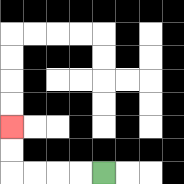{'start': '[4, 7]', 'end': '[0, 5]', 'path_directions': 'L,L,L,L,U,U', 'path_coordinates': '[[4, 7], [3, 7], [2, 7], [1, 7], [0, 7], [0, 6], [0, 5]]'}